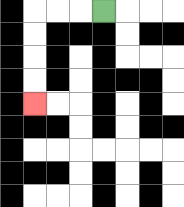{'start': '[4, 0]', 'end': '[1, 4]', 'path_directions': 'L,L,L,D,D,D,D', 'path_coordinates': '[[4, 0], [3, 0], [2, 0], [1, 0], [1, 1], [1, 2], [1, 3], [1, 4]]'}